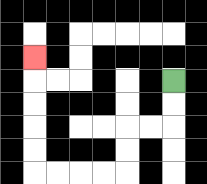{'start': '[7, 3]', 'end': '[1, 2]', 'path_directions': 'D,D,L,L,D,D,L,L,L,L,U,U,U,U,U', 'path_coordinates': '[[7, 3], [7, 4], [7, 5], [6, 5], [5, 5], [5, 6], [5, 7], [4, 7], [3, 7], [2, 7], [1, 7], [1, 6], [1, 5], [1, 4], [1, 3], [1, 2]]'}